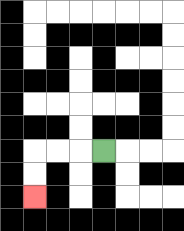{'start': '[4, 6]', 'end': '[1, 8]', 'path_directions': 'L,L,L,D,D', 'path_coordinates': '[[4, 6], [3, 6], [2, 6], [1, 6], [1, 7], [1, 8]]'}